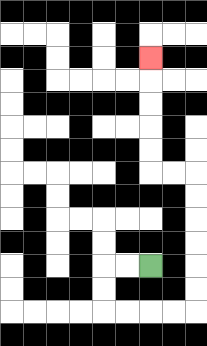{'start': '[6, 11]', 'end': '[6, 2]', 'path_directions': 'L,L,D,D,R,R,R,R,U,U,U,U,U,U,L,L,U,U,U,U,U', 'path_coordinates': '[[6, 11], [5, 11], [4, 11], [4, 12], [4, 13], [5, 13], [6, 13], [7, 13], [8, 13], [8, 12], [8, 11], [8, 10], [8, 9], [8, 8], [8, 7], [7, 7], [6, 7], [6, 6], [6, 5], [6, 4], [6, 3], [6, 2]]'}